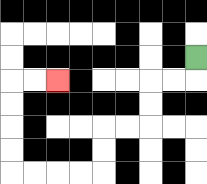{'start': '[8, 2]', 'end': '[2, 3]', 'path_directions': 'D,L,L,D,D,L,L,D,D,L,L,L,L,U,U,U,U,R,R', 'path_coordinates': '[[8, 2], [8, 3], [7, 3], [6, 3], [6, 4], [6, 5], [5, 5], [4, 5], [4, 6], [4, 7], [3, 7], [2, 7], [1, 7], [0, 7], [0, 6], [0, 5], [0, 4], [0, 3], [1, 3], [2, 3]]'}